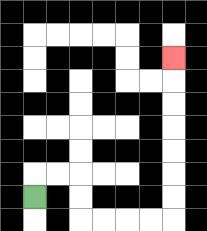{'start': '[1, 8]', 'end': '[7, 2]', 'path_directions': 'U,R,R,D,D,R,R,R,R,U,U,U,U,U,U,U', 'path_coordinates': '[[1, 8], [1, 7], [2, 7], [3, 7], [3, 8], [3, 9], [4, 9], [5, 9], [6, 9], [7, 9], [7, 8], [7, 7], [7, 6], [7, 5], [7, 4], [7, 3], [7, 2]]'}